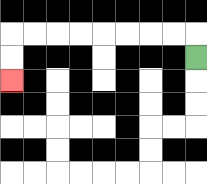{'start': '[8, 2]', 'end': '[0, 3]', 'path_directions': 'U,L,L,L,L,L,L,L,L,D,D', 'path_coordinates': '[[8, 2], [8, 1], [7, 1], [6, 1], [5, 1], [4, 1], [3, 1], [2, 1], [1, 1], [0, 1], [0, 2], [0, 3]]'}